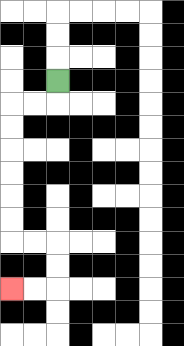{'start': '[2, 3]', 'end': '[0, 12]', 'path_directions': 'D,L,L,D,D,D,D,D,D,R,R,D,D,L,L', 'path_coordinates': '[[2, 3], [2, 4], [1, 4], [0, 4], [0, 5], [0, 6], [0, 7], [0, 8], [0, 9], [0, 10], [1, 10], [2, 10], [2, 11], [2, 12], [1, 12], [0, 12]]'}